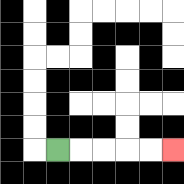{'start': '[2, 6]', 'end': '[7, 6]', 'path_directions': 'R,R,R,R,R', 'path_coordinates': '[[2, 6], [3, 6], [4, 6], [5, 6], [6, 6], [7, 6]]'}